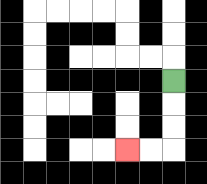{'start': '[7, 3]', 'end': '[5, 6]', 'path_directions': 'D,D,D,L,L', 'path_coordinates': '[[7, 3], [7, 4], [7, 5], [7, 6], [6, 6], [5, 6]]'}